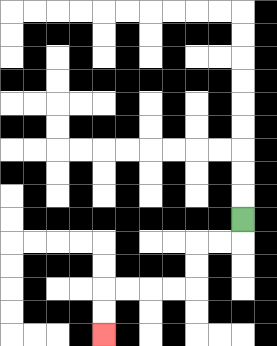{'start': '[10, 9]', 'end': '[4, 14]', 'path_directions': 'D,L,L,D,D,L,L,L,L,D,D', 'path_coordinates': '[[10, 9], [10, 10], [9, 10], [8, 10], [8, 11], [8, 12], [7, 12], [6, 12], [5, 12], [4, 12], [4, 13], [4, 14]]'}